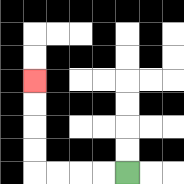{'start': '[5, 7]', 'end': '[1, 3]', 'path_directions': 'L,L,L,L,U,U,U,U', 'path_coordinates': '[[5, 7], [4, 7], [3, 7], [2, 7], [1, 7], [1, 6], [1, 5], [1, 4], [1, 3]]'}